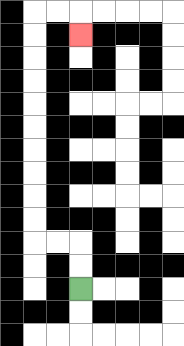{'start': '[3, 12]', 'end': '[3, 1]', 'path_directions': 'U,U,L,L,U,U,U,U,U,U,U,U,U,U,R,R,D', 'path_coordinates': '[[3, 12], [3, 11], [3, 10], [2, 10], [1, 10], [1, 9], [1, 8], [1, 7], [1, 6], [1, 5], [1, 4], [1, 3], [1, 2], [1, 1], [1, 0], [2, 0], [3, 0], [3, 1]]'}